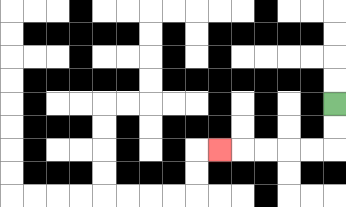{'start': '[14, 4]', 'end': '[9, 6]', 'path_directions': 'D,D,L,L,L,L,L', 'path_coordinates': '[[14, 4], [14, 5], [14, 6], [13, 6], [12, 6], [11, 6], [10, 6], [9, 6]]'}